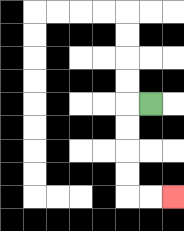{'start': '[6, 4]', 'end': '[7, 8]', 'path_directions': 'L,D,D,D,D,R,R', 'path_coordinates': '[[6, 4], [5, 4], [5, 5], [5, 6], [5, 7], [5, 8], [6, 8], [7, 8]]'}